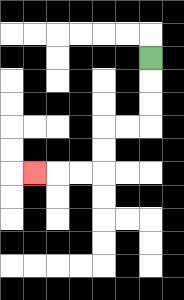{'start': '[6, 2]', 'end': '[1, 7]', 'path_directions': 'D,D,D,L,L,D,D,L,L,L', 'path_coordinates': '[[6, 2], [6, 3], [6, 4], [6, 5], [5, 5], [4, 5], [4, 6], [4, 7], [3, 7], [2, 7], [1, 7]]'}